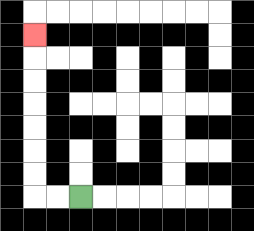{'start': '[3, 8]', 'end': '[1, 1]', 'path_directions': 'L,L,U,U,U,U,U,U,U', 'path_coordinates': '[[3, 8], [2, 8], [1, 8], [1, 7], [1, 6], [1, 5], [1, 4], [1, 3], [1, 2], [1, 1]]'}